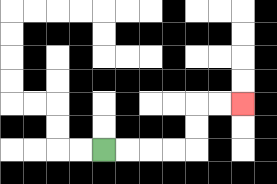{'start': '[4, 6]', 'end': '[10, 4]', 'path_directions': 'R,R,R,R,U,U,R,R', 'path_coordinates': '[[4, 6], [5, 6], [6, 6], [7, 6], [8, 6], [8, 5], [8, 4], [9, 4], [10, 4]]'}